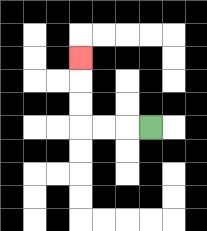{'start': '[6, 5]', 'end': '[3, 2]', 'path_directions': 'L,L,L,U,U,U', 'path_coordinates': '[[6, 5], [5, 5], [4, 5], [3, 5], [3, 4], [3, 3], [3, 2]]'}